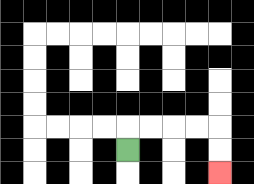{'start': '[5, 6]', 'end': '[9, 7]', 'path_directions': 'U,R,R,R,R,D,D', 'path_coordinates': '[[5, 6], [5, 5], [6, 5], [7, 5], [8, 5], [9, 5], [9, 6], [9, 7]]'}